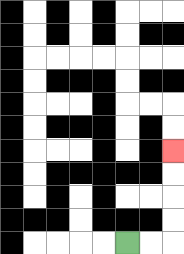{'start': '[5, 10]', 'end': '[7, 6]', 'path_directions': 'R,R,U,U,U,U', 'path_coordinates': '[[5, 10], [6, 10], [7, 10], [7, 9], [7, 8], [7, 7], [7, 6]]'}